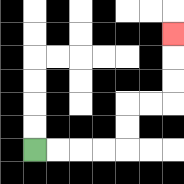{'start': '[1, 6]', 'end': '[7, 1]', 'path_directions': 'R,R,R,R,U,U,R,R,U,U,U', 'path_coordinates': '[[1, 6], [2, 6], [3, 6], [4, 6], [5, 6], [5, 5], [5, 4], [6, 4], [7, 4], [7, 3], [7, 2], [7, 1]]'}